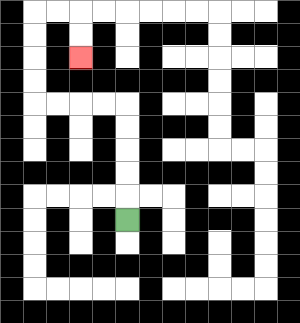{'start': '[5, 9]', 'end': '[3, 2]', 'path_directions': 'U,U,U,U,U,L,L,L,L,U,U,U,U,R,R,D,D', 'path_coordinates': '[[5, 9], [5, 8], [5, 7], [5, 6], [5, 5], [5, 4], [4, 4], [3, 4], [2, 4], [1, 4], [1, 3], [1, 2], [1, 1], [1, 0], [2, 0], [3, 0], [3, 1], [3, 2]]'}